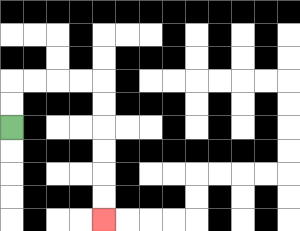{'start': '[0, 5]', 'end': '[4, 9]', 'path_directions': 'U,U,R,R,R,R,D,D,D,D,D,D', 'path_coordinates': '[[0, 5], [0, 4], [0, 3], [1, 3], [2, 3], [3, 3], [4, 3], [4, 4], [4, 5], [4, 6], [4, 7], [4, 8], [4, 9]]'}